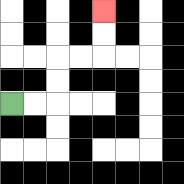{'start': '[0, 4]', 'end': '[4, 0]', 'path_directions': 'R,R,U,U,R,R,U,U', 'path_coordinates': '[[0, 4], [1, 4], [2, 4], [2, 3], [2, 2], [3, 2], [4, 2], [4, 1], [4, 0]]'}